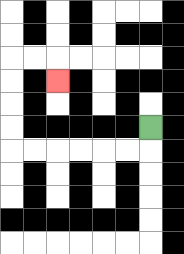{'start': '[6, 5]', 'end': '[2, 3]', 'path_directions': 'D,L,L,L,L,L,L,U,U,U,U,R,R,D', 'path_coordinates': '[[6, 5], [6, 6], [5, 6], [4, 6], [3, 6], [2, 6], [1, 6], [0, 6], [0, 5], [0, 4], [0, 3], [0, 2], [1, 2], [2, 2], [2, 3]]'}